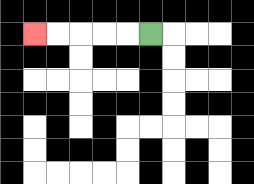{'start': '[6, 1]', 'end': '[1, 1]', 'path_directions': 'L,L,L,L,L', 'path_coordinates': '[[6, 1], [5, 1], [4, 1], [3, 1], [2, 1], [1, 1]]'}